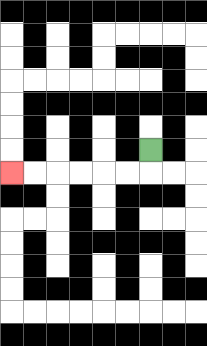{'start': '[6, 6]', 'end': '[0, 7]', 'path_directions': 'D,L,L,L,L,L,L', 'path_coordinates': '[[6, 6], [6, 7], [5, 7], [4, 7], [3, 7], [2, 7], [1, 7], [0, 7]]'}